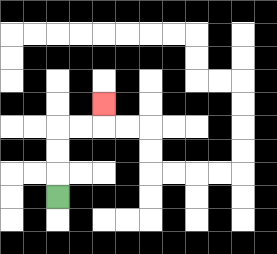{'start': '[2, 8]', 'end': '[4, 4]', 'path_directions': 'U,U,U,R,R,U', 'path_coordinates': '[[2, 8], [2, 7], [2, 6], [2, 5], [3, 5], [4, 5], [4, 4]]'}